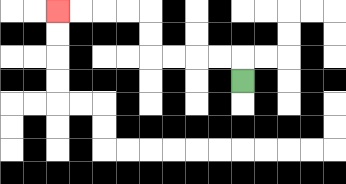{'start': '[10, 3]', 'end': '[2, 0]', 'path_directions': 'U,L,L,L,L,U,U,L,L,L,L', 'path_coordinates': '[[10, 3], [10, 2], [9, 2], [8, 2], [7, 2], [6, 2], [6, 1], [6, 0], [5, 0], [4, 0], [3, 0], [2, 0]]'}